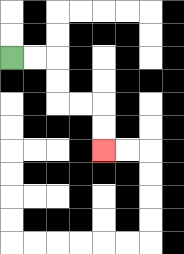{'start': '[0, 2]', 'end': '[4, 6]', 'path_directions': 'R,R,D,D,R,R,D,D', 'path_coordinates': '[[0, 2], [1, 2], [2, 2], [2, 3], [2, 4], [3, 4], [4, 4], [4, 5], [4, 6]]'}